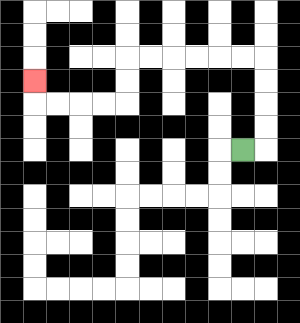{'start': '[10, 6]', 'end': '[1, 3]', 'path_directions': 'R,U,U,U,U,L,L,L,L,L,L,D,D,L,L,L,L,U', 'path_coordinates': '[[10, 6], [11, 6], [11, 5], [11, 4], [11, 3], [11, 2], [10, 2], [9, 2], [8, 2], [7, 2], [6, 2], [5, 2], [5, 3], [5, 4], [4, 4], [3, 4], [2, 4], [1, 4], [1, 3]]'}